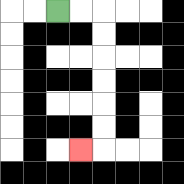{'start': '[2, 0]', 'end': '[3, 6]', 'path_directions': 'R,R,D,D,D,D,D,D,L', 'path_coordinates': '[[2, 0], [3, 0], [4, 0], [4, 1], [4, 2], [4, 3], [4, 4], [4, 5], [4, 6], [3, 6]]'}